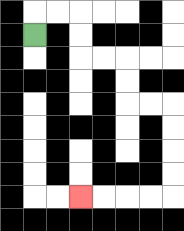{'start': '[1, 1]', 'end': '[3, 8]', 'path_directions': 'U,R,R,D,D,R,R,D,D,R,R,D,D,D,D,L,L,L,L', 'path_coordinates': '[[1, 1], [1, 0], [2, 0], [3, 0], [3, 1], [3, 2], [4, 2], [5, 2], [5, 3], [5, 4], [6, 4], [7, 4], [7, 5], [7, 6], [7, 7], [7, 8], [6, 8], [5, 8], [4, 8], [3, 8]]'}